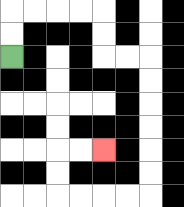{'start': '[0, 2]', 'end': '[4, 6]', 'path_directions': 'U,U,R,R,R,R,D,D,R,R,D,D,D,D,D,D,L,L,L,L,U,U,R,R', 'path_coordinates': '[[0, 2], [0, 1], [0, 0], [1, 0], [2, 0], [3, 0], [4, 0], [4, 1], [4, 2], [5, 2], [6, 2], [6, 3], [6, 4], [6, 5], [6, 6], [6, 7], [6, 8], [5, 8], [4, 8], [3, 8], [2, 8], [2, 7], [2, 6], [3, 6], [4, 6]]'}